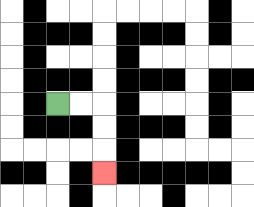{'start': '[2, 4]', 'end': '[4, 7]', 'path_directions': 'R,R,D,D,D', 'path_coordinates': '[[2, 4], [3, 4], [4, 4], [4, 5], [4, 6], [4, 7]]'}